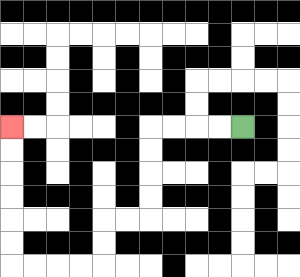{'start': '[10, 5]', 'end': '[0, 5]', 'path_directions': 'L,L,L,L,D,D,D,D,L,L,D,D,L,L,L,L,U,U,U,U,U,U', 'path_coordinates': '[[10, 5], [9, 5], [8, 5], [7, 5], [6, 5], [6, 6], [6, 7], [6, 8], [6, 9], [5, 9], [4, 9], [4, 10], [4, 11], [3, 11], [2, 11], [1, 11], [0, 11], [0, 10], [0, 9], [0, 8], [0, 7], [0, 6], [0, 5]]'}